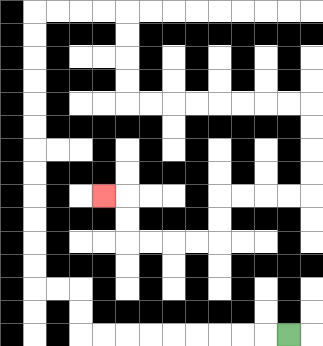{'start': '[12, 14]', 'end': '[4, 8]', 'path_directions': 'L,L,L,L,L,L,L,L,L,U,U,L,L,U,U,U,U,U,U,U,U,U,U,U,U,R,R,R,R,D,D,D,D,R,R,R,R,R,R,R,R,D,D,D,D,L,L,L,L,D,D,L,L,L,L,U,U,L', 'path_coordinates': '[[12, 14], [11, 14], [10, 14], [9, 14], [8, 14], [7, 14], [6, 14], [5, 14], [4, 14], [3, 14], [3, 13], [3, 12], [2, 12], [1, 12], [1, 11], [1, 10], [1, 9], [1, 8], [1, 7], [1, 6], [1, 5], [1, 4], [1, 3], [1, 2], [1, 1], [1, 0], [2, 0], [3, 0], [4, 0], [5, 0], [5, 1], [5, 2], [5, 3], [5, 4], [6, 4], [7, 4], [8, 4], [9, 4], [10, 4], [11, 4], [12, 4], [13, 4], [13, 5], [13, 6], [13, 7], [13, 8], [12, 8], [11, 8], [10, 8], [9, 8], [9, 9], [9, 10], [8, 10], [7, 10], [6, 10], [5, 10], [5, 9], [5, 8], [4, 8]]'}